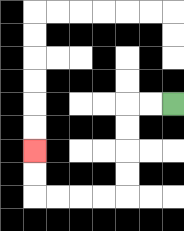{'start': '[7, 4]', 'end': '[1, 6]', 'path_directions': 'L,L,D,D,D,D,L,L,L,L,U,U', 'path_coordinates': '[[7, 4], [6, 4], [5, 4], [5, 5], [5, 6], [5, 7], [5, 8], [4, 8], [3, 8], [2, 8], [1, 8], [1, 7], [1, 6]]'}